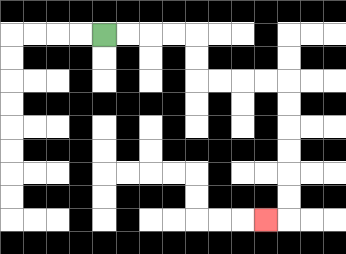{'start': '[4, 1]', 'end': '[11, 9]', 'path_directions': 'R,R,R,R,D,D,R,R,R,R,D,D,D,D,D,D,L', 'path_coordinates': '[[4, 1], [5, 1], [6, 1], [7, 1], [8, 1], [8, 2], [8, 3], [9, 3], [10, 3], [11, 3], [12, 3], [12, 4], [12, 5], [12, 6], [12, 7], [12, 8], [12, 9], [11, 9]]'}